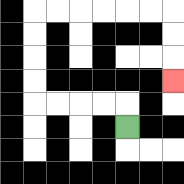{'start': '[5, 5]', 'end': '[7, 3]', 'path_directions': 'U,L,L,L,L,U,U,U,U,R,R,R,R,R,R,D,D,D', 'path_coordinates': '[[5, 5], [5, 4], [4, 4], [3, 4], [2, 4], [1, 4], [1, 3], [1, 2], [1, 1], [1, 0], [2, 0], [3, 0], [4, 0], [5, 0], [6, 0], [7, 0], [7, 1], [7, 2], [7, 3]]'}